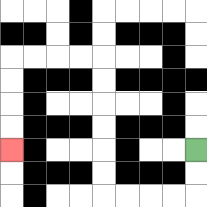{'start': '[8, 6]', 'end': '[0, 6]', 'path_directions': 'D,D,L,L,L,L,U,U,U,U,U,U,L,L,L,L,D,D,D,D', 'path_coordinates': '[[8, 6], [8, 7], [8, 8], [7, 8], [6, 8], [5, 8], [4, 8], [4, 7], [4, 6], [4, 5], [4, 4], [4, 3], [4, 2], [3, 2], [2, 2], [1, 2], [0, 2], [0, 3], [0, 4], [0, 5], [0, 6]]'}